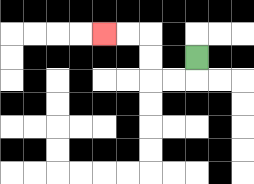{'start': '[8, 2]', 'end': '[4, 1]', 'path_directions': 'D,L,L,U,U,L,L', 'path_coordinates': '[[8, 2], [8, 3], [7, 3], [6, 3], [6, 2], [6, 1], [5, 1], [4, 1]]'}